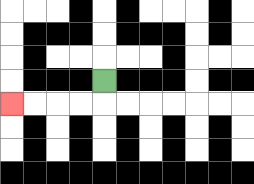{'start': '[4, 3]', 'end': '[0, 4]', 'path_directions': 'D,L,L,L,L', 'path_coordinates': '[[4, 3], [4, 4], [3, 4], [2, 4], [1, 4], [0, 4]]'}